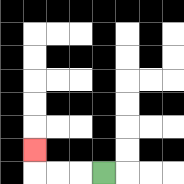{'start': '[4, 7]', 'end': '[1, 6]', 'path_directions': 'L,L,L,U', 'path_coordinates': '[[4, 7], [3, 7], [2, 7], [1, 7], [1, 6]]'}